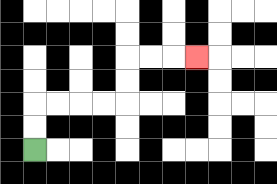{'start': '[1, 6]', 'end': '[8, 2]', 'path_directions': 'U,U,R,R,R,R,U,U,R,R,R', 'path_coordinates': '[[1, 6], [1, 5], [1, 4], [2, 4], [3, 4], [4, 4], [5, 4], [5, 3], [5, 2], [6, 2], [7, 2], [8, 2]]'}